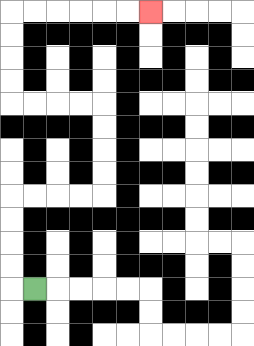{'start': '[1, 12]', 'end': '[6, 0]', 'path_directions': 'L,U,U,U,U,R,R,R,R,U,U,U,U,L,L,L,L,U,U,U,U,R,R,R,R,R,R', 'path_coordinates': '[[1, 12], [0, 12], [0, 11], [0, 10], [0, 9], [0, 8], [1, 8], [2, 8], [3, 8], [4, 8], [4, 7], [4, 6], [4, 5], [4, 4], [3, 4], [2, 4], [1, 4], [0, 4], [0, 3], [0, 2], [0, 1], [0, 0], [1, 0], [2, 0], [3, 0], [4, 0], [5, 0], [6, 0]]'}